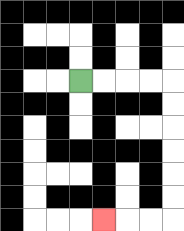{'start': '[3, 3]', 'end': '[4, 9]', 'path_directions': 'R,R,R,R,D,D,D,D,D,D,L,L,L', 'path_coordinates': '[[3, 3], [4, 3], [5, 3], [6, 3], [7, 3], [7, 4], [7, 5], [7, 6], [7, 7], [7, 8], [7, 9], [6, 9], [5, 9], [4, 9]]'}